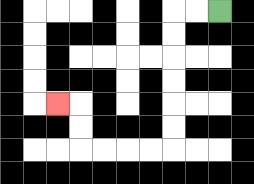{'start': '[9, 0]', 'end': '[2, 4]', 'path_directions': 'L,L,D,D,D,D,D,D,L,L,L,L,U,U,L', 'path_coordinates': '[[9, 0], [8, 0], [7, 0], [7, 1], [7, 2], [7, 3], [7, 4], [7, 5], [7, 6], [6, 6], [5, 6], [4, 6], [3, 6], [3, 5], [3, 4], [2, 4]]'}